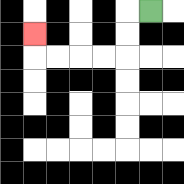{'start': '[6, 0]', 'end': '[1, 1]', 'path_directions': 'L,D,D,L,L,L,L,U', 'path_coordinates': '[[6, 0], [5, 0], [5, 1], [5, 2], [4, 2], [3, 2], [2, 2], [1, 2], [1, 1]]'}